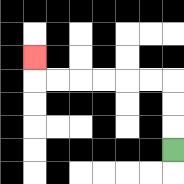{'start': '[7, 6]', 'end': '[1, 2]', 'path_directions': 'U,U,U,L,L,L,L,L,L,U', 'path_coordinates': '[[7, 6], [7, 5], [7, 4], [7, 3], [6, 3], [5, 3], [4, 3], [3, 3], [2, 3], [1, 3], [1, 2]]'}